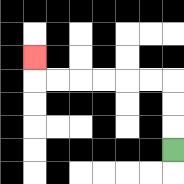{'start': '[7, 6]', 'end': '[1, 2]', 'path_directions': 'U,U,U,L,L,L,L,L,L,U', 'path_coordinates': '[[7, 6], [7, 5], [7, 4], [7, 3], [6, 3], [5, 3], [4, 3], [3, 3], [2, 3], [1, 3], [1, 2]]'}